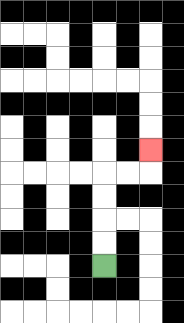{'start': '[4, 11]', 'end': '[6, 6]', 'path_directions': 'U,U,U,U,R,R,U', 'path_coordinates': '[[4, 11], [4, 10], [4, 9], [4, 8], [4, 7], [5, 7], [6, 7], [6, 6]]'}